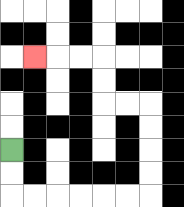{'start': '[0, 6]', 'end': '[1, 2]', 'path_directions': 'D,D,R,R,R,R,R,R,U,U,U,U,L,L,U,U,L,L,L', 'path_coordinates': '[[0, 6], [0, 7], [0, 8], [1, 8], [2, 8], [3, 8], [4, 8], [5, 8], [6, 8], [6, 7], [6, 6], [6, 5], [6, 4], [5, 4], [4, 4], [4, 3], [4, 2], [3, 2], [2, 2], [1, 2]]'}